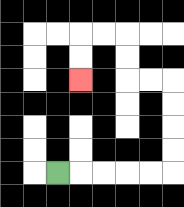{'start': '[2, 7]', 'end': '[3, 3]', 'path_directions': 'R,R,R,R,R,U,U,U,U,L,L,U,U,L,L,D,D', 'path_coordinates': '[[2, 7], [3, 7], [4, 7], [5, 7], [6, 7], [7, 7], [7, 6], [7, 5], [7, 4], [7, 3], [6, 3], [5, 3], [5, 2], [5, 1], [4, 1], [3, 1], [3, 2], [3, 3]]'}